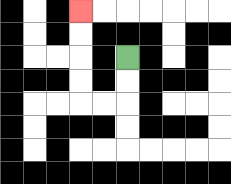{'start': '[5, 2]', 'end': '[3, 0]', 'path_directions': 'D,D,L,L,U,U,U,U', 'path_coordinates': '[[5, 2], [5, 3], [5, 4], [4, 4], [3, 4], [3, 3], [3, 2], [3, 1], [3, 0]]'}